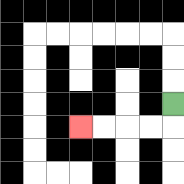{'start': '[7, 4]', 'end': '[3, 5]', 'path_directions': 'D,L,L,L,L', 'path_coordinates': '[[7, 4], [7, 5], [6, 5], [5, 5], [4, 5], [3, 5]]'}